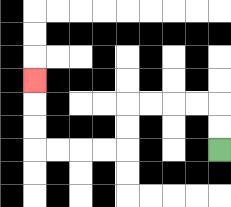{'start': '[9, 6]', 'end': '[1, 3]', 'path_directions': 'U,U,L,L,L,L,D,D,L,L,L,L,U,U,U', 'path_coordinates': '[[9, 6], [9, 5], [9, 4], [8, 4], [7, 4], [6, 4], [5, 4], [5, 5], [5, 6], [4, 6], [3, 6], [2, 6], [1, 6], [1, 5], [1, 4], [1, 3]]'}